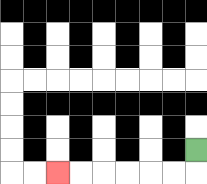{'start': '[8, 6]', 'end': '[2, 7]', 'path_directions': 'D,L,L,L,L,L,L', 'path_coordinates': '[[8, 6], [8, 7], [7, 7], [6, 7], [5, 7], [4, 7], [3, 7], [2, 7]]'}